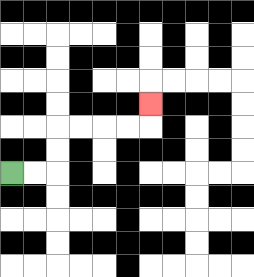{'start': '[0, 7]', 'end': '[6, 4]', 'path_directions': 'R,R,U,U,R,R,R,R,U', 'path_coordinates': '[[0, 7], [1, 7], [2, 7], [2, 6], [2, 5], [3, 5], [4, 5], [5, 5], [6, 5], [6, 4]]'}